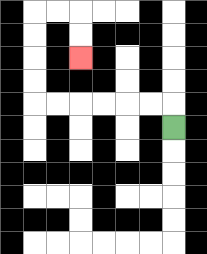{'start': '[7, 5]', 'end': '[3, 2]', 'path_directions': 'U,L,L,L,L,L,L,U,U,U,U,R,R,D,D', 'path_coordinates': '[[7, 5], [7, 4], [6, 4], [5, 4], [4, 4], [3, 4], [2, 4], [1, 4], [1, 3], [1, 2], [1, 1], [1, 0], [2, 0], [3, 0], [3, 1], [3, 2]]'}